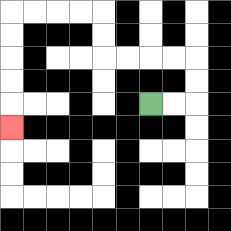{'start': '[6, 4]', 'end': '[0, 5]', 'path_directions': 'R,R,U,U,L,L,L,L,U,U,L,L,L,L,D,D,D,D,D', 'path_coordinates': '[[6, 4], [7, 4], [8, 4], [8, 3], [8, 2], [7, 2], [6, 2], [5, 2], [4, 2], [4, 1], [4, 0], [3, 0], [2, 0], [1, 0], [0, 0], [0, 1], [0, 2], [0, 3], [0, 4], [0, 5]]'}